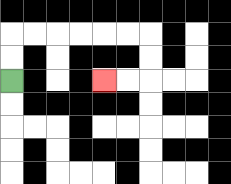{'start': '[0, 3]', 'end': '[4, 3]', 'path_directions': 'U,U,R,R,R,R,R,R,D,D,L,L', 'path_coordinates': '[[0, 3], [0, 2], [0, 1], [1, 1], [2, 1], [3, 1], [4, 1], [5, 1], [6, 1], [6, 2], [6, 3], [5, 3], [4, 3]]'}